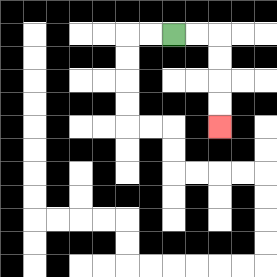{'start': '[7, 1]', 'end': '[9, 5]', 'path_directions': 'R,R,D,D,D,D', 'path_coordinates': '[[7, 1], [8, 1], [9, 1], [9, 2], [9, 3], [9, 4], [9, 5]]'}